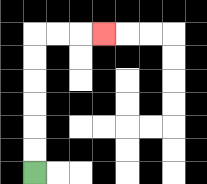{'start': '[1, 7]', 'end': '[4, 1]', 'path_directions': 'U,U,U,U,U,U,R,R,R', 'path_coordinates': '[[1, 7], [1, 6], [1, 5], [1, 4], [1, 3], [1, 2], [1, 1], [2, 1], [3, 1], [4, 1]]'}